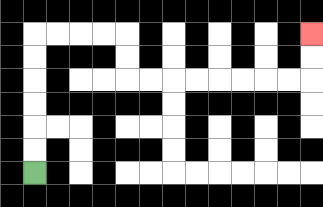{'start': '[1, 7]', 'end': '[13, 1]', 'path_directions': 'U,U,U,U,U,U,R,R,R,R,D,D,R,R,R,R,R,R,R,R,U,U', 'path_coordinates': '[[1, 7], [1, 6], [1, 5], [1, 4], [1, 3], [1, 2], [1, 1], [2, 1], [3, 1], [4, 1], [5, 1], [5, 2], [5, 3], [6, 3], [7, 3], [8, 3], [9, 3], [10, 3], [11, 3], [12, 3], [13, 3], [13, 2], [13, 1]]'}